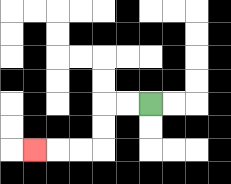{'start': '[6, 4]', 'end': '[1, 6]', 'path_directions': 'L,L,D,D,L,L,L', 'path_coordinates': '[[6, 4], [5, 4], [4, 4], [4, 5], [4, 6], [3, 6], [2, 6], [1, 6]]'}